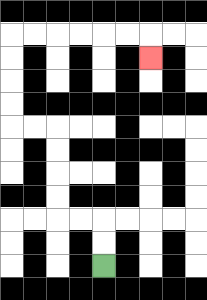{'start': '[4, 11]', 'end': '[6, 2]', 'path_directions': 'U,U,L,L,U,U,U,U,L,L,U,U,U,U,R,R,R,R,R,R,D', 'path_coordinates': '[[4, 11], [4, 10], [4, 9], [3, 9], [2, 9], [2, 8], [2, 7], [2, 6], [2, 5], [1, 5], [0, 5], [0, 4], [0, 3], [0, 2], [0, 1], [1, 1], [2, 1], [3, 1], [4, 1], [5, 1], [6, 1], [6, 2]]'}